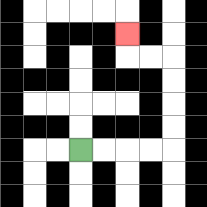{'start': '[3, 6]', 'end': '[5, 1]', 'path_directions': 'R,R,R,R,U,U,U,U,L,L,U', 'path_coordinates': '[[3, 6], [4, 6], [5, 6], [6, 6], [7, 6], [7, 5], [7, 4], [7, 3], [7, 2], [6, 2], [5, 2], [5, 1]]'}